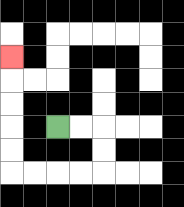{'start': '[2, 5]', 'end': '[0, 2]', 'path_directions': 'R,R,D,D,L,L,L,L,U,U,U,U,U', 'path_coordinates': '[[2, 5], [3, 5], [4, 5], [4, 6], [4, 7], [3, 7], [2, 7], [1, 7], [0, 7], [0, 6], [0, 5], [0, 4], [0, 3], [0, 2]]'}